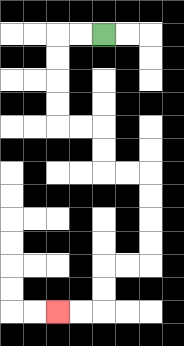{'start': '[4, 1]', 'end': '[2, 13]', 'path_directions': 'L,L,D,D,D,D,R,R,D,D,R,R,D,D,D,D,L,L,D,D,L,L', 'path_coordinates': '[[4, 1], [3, 1], [2, 1], [2, 2], [2, 3], [2, 4], [2, 5], [3, 5], [4, 5], [4, 6], [4, 7], [5, 7], [6, 7], [6, 8], [6, 9], [6, 10], [6, 11], [5, 11], [4, 11], [4, 12], [4, 13], [3, 13], [2, 13]]'}